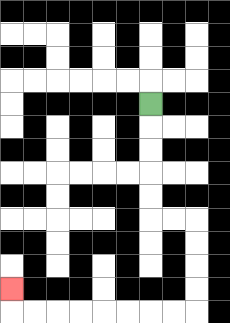{'start': '[6, 4]', 'end': '[0, 12]', 'path_directions': 'D,D,D,D,D,R,R,D,D,D,D,L,L,L,L,L,L,L,L,U', 'path_coordinates': '[[6, 4], [6, 5], [6, 6], [6, 7], [6, 8], [6, 9], [7, 9], [8, 9], [8, 10], [8, 11], [8, 12], [8, 13], [7, 13], [6, 13], [5, 13], [4, 13], [3, 13], [2, 13], [1, 13], [0, 13], [0, 12]]'}